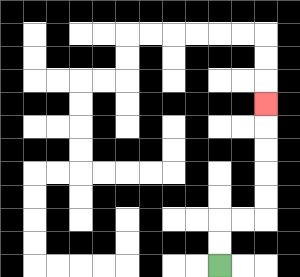{'start': '[9, 11]', 'end': '[11, 4]', 'path_directions': 'U,U,R,R,U,U,U,U,U', 'path_coordinates': '[[9, 11], [9, 10], [9, 9], [10, 9], [11, 9], [11, 8], [11, 7], [11, 6], [11, 5], [11, 4]]'}